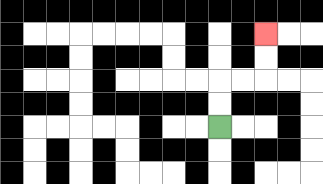{'start': '[9, 5]', 'end': '[11, 1]', 'path_directions': 'U,U,R,R,U,U', 'path_coordinates': '[[9, 5], [9, 4], [9, 3], [10, 3], [11, 3], [11, 2], [11, 1]]'}